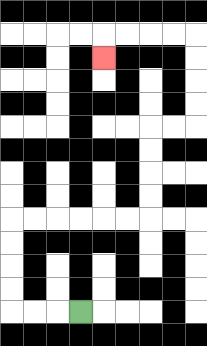{'start': '[3, 13]', 'end': '[4, 2]', 'path_directions': 'L,L,L,U,U,U,U,R,R,R,R,R,R,U,U,U,U,R,R,U,U,U,U,L,L,L,L,D', 'path_coordinates': '[[3, 13], [2, 13], [1, 13], [0, 13], [0, 12], [0, 11], [0, 10], [0, 9], [1, 9], [2, 9], [3, 9], [4, 9], [5, 9], [6, 9], [6, 8], [6, 7], [6, 6], [6, 5], [7, 5], [8, 5], [8, 4], [8, 3], [8, 2], [8, 1], [7, 1], [6, 1], [5, 1], [4, 1], [4, 2]]'}